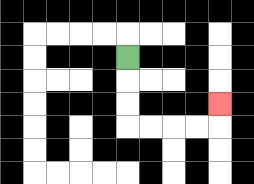{'start': '[5, 2]', 'end': '[9, 4]', 'path_directions': 'D,D,D,R,R,R,R,U', 'path_coordinates': '[[5, 2], [5, 3], [5, 4], [5, 5], [6, 5], [7, 5], [8, 5], [9, 5], [9, 4]]'}